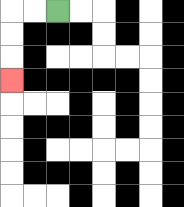{'start': '[2, 0]', 'end': '[0, 3]', 'path_directions': 'L,L,D,D,D', 'path_coordinates': '[[2, 0], [1, 0], [0, 0], [0, 1], [0, 2], [0, 3]]'}